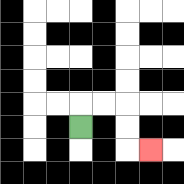{'start': '[3, 5]', 'end': '[6, 6]', 'path_directions': 'U,R,R,D,D,R', 'path_coordinates': '[[3, 5], [3, 4], [4, 4], [5, 4], [5, 5], [5, 6], [6, 6]]'}